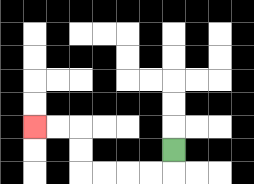{'start': '[7, 6]', 'end': '[1, 5]', 'path_directions': 'D,L,L,L,L,U,U,L,L', 'path_coordinates': '[[7, 6], [7, 7], [6, 7], [5, 7], [4, 7], [3, 7], [3, 6], [3, 5], [2, 5], [1, 5]]'}